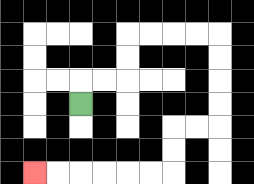{'start': '[3, 4]', 'end': '[1, 7]', 'path_directions': 'U,R,R,U,U,R,R,R,R,D,D,D,D,L,L,D,D,L,L,L,L,L,L', 'path_coordinates': '[[3, 4], [3, 3], [4, 3], [5, 3], [5, 2], [5, 1], [6, 1], [7, 1], [8, 1], [9, 1], [9, 2], [9, 3], [9, 4], [9, 5], [8, 5], [7, 5], [7, 6], [7, 7], [6, 7], [5, 7], [4, 7], [3, 7], [2, 7], [1, 7]]'}